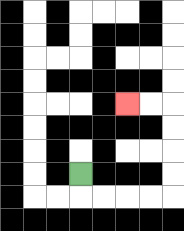{'start': '[3, 7]', 'end': '[5, 4]', 'path_directions': 'D,R,R,R,R,U,U,U,U,L,L', 'path_coordinates': '[[3, 7], [3, 8], [4, 8], [5, 8], [6, 8], [7, 8], [7, 7], [7, 6], [7, 5], [7, 4], [6, 4], [5, 4]]'}